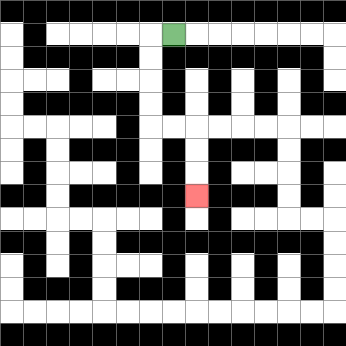{'start': '[7, 1]', 'end': '[8, 8]', 'path_directions': 'L,D,D,D,D,R,R,D,D,D', 'path_coordinates': '[[7, 1], [6, 1], [6, 2], [6, 3], [6, 4], [6, 5], [7, 5], [8, 5], [8, 6], [8, 7], [8, 8]]'}